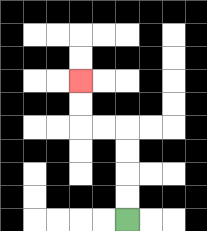{'start': '[5, 9]', 'end': '[3, 3]', 'path_directions': 'U,U,U,U,L,L,U,U', 'path_coordinates': '[[5, 9], [5, 8], [5, 7], [5, 6], [5, 5], [4, 5], [3, 5], [3, 4], [3, 3]]'}